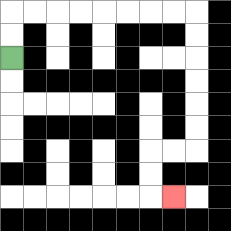{'start': '[0, 2]', 'end': '[7, 8]', 'path_directions': 'U,U,R,R,R,R,R,R,R,R,D,D,D,D,D,D,L,L,D,D,R', 'path_coordinates': '[[0, 2], [0, 1], [0, 0], [1, 0], [2, 0], [3, 0], [4, 0], [5, 0], [6, 0], [7, 0], [8, 0], [8, 1], [8, 2], [8, 3], [8, 4], [8, 5], [8, 6], [7, 6], [6, 6], [6, 7], [6, 8], [7, 8]]'}